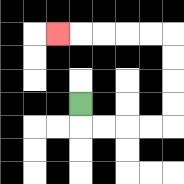{'start': '[3, 4]', 'end': '[2, 1]', 'path_directions': 'D,R,R,R,R,U,U,U,U,L,L,L,L,L', 'path_coordinates': '[[3, 4], [3, 5], [4, 5], [5, 5], [6, 5], [7, 5], [7, 4], [7, 3], [7, 2], [7, 1], [6, 1], [5, 1], [4, 1], [3, 1], [2, 1]]'}